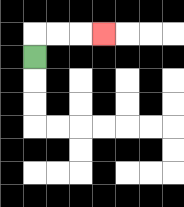{'start': '[1, 2]', 'end': '[4, 1]', 'path_directions': 'U,R,R,R', 'path_coordinates': '[[1, 2], [1, 1], [2, 1], [3, 1], [4, 1]]'}